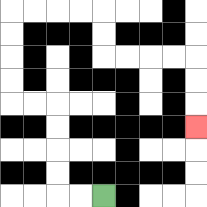{'start': '[4, 8]', 'end': '[8, 5]', 'path_directions': 'L,L,U,U,U,U,L,L,U,U,U,U,R,R,R,R,D,D,R,R,R,R,D,D,D', 'path_coordinates': '[[4, 8], [3, 8], [2, 8], [2, 7], [2, 6], [2, 5], [2, 4], [1, 4], [0, 4], [0, 3], [0, 2], [0, 1], [0, 0], [1, 0], [2, 0], [3, 0], [4, 0], [4, 1], [4, 2], [5, 2], [6, 2], [7, 2], [8, 2], [8, 3], [8, 4], [8, 5]]'}